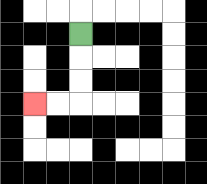{'start': '[3, 1]', 'end': '[1, 4]', 'path_directions': 'D,D,D,L,L', 'path_coordinates': '[[3, 1], [3, 2], [3, 3], [3, 4], [2, 4], [1, 4]]'}